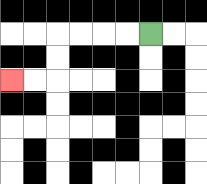{'start': '[6, 1]', 'end': '[0, 3]', 'path_directions': 'L,L,L,L,D,D,L,L', 'path_coordinates': '[[6, 1], [5, 1], [4, 1], [3, 1], [2, 1], [2, 2], [2, 3], [1, 3], [0, 3]]'}